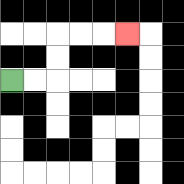{'start': '[0, 3]', 'end': '[5, 1]', 'path_directions': 'R,R,U,U,R,R,R', 'path_coordinates': '[[0, 3], [1, 3], [2, 3], [2, 2], [2, 1], [3, 1], [4, 1], [5, 1]]'}